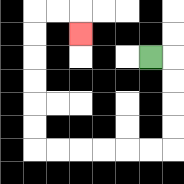{'start': '[6, 2]', 'end': '[3, 1]', 'path_directions': 'R,D,D,D,D,L,L,L,L,L,L,U,U,U,U,U,U,R,R,D', 'path_coordinates': '[[6, 2], [7, 2], [7, 3], [7, 4], [7, 5], [7, 6], [6, 6], [5, 6], [4, 6], [3, 6], [2, 6], [1, 6], [1, 5], [1, 4], [1, 3], [1, 2], [1, 1], [1, 0], [2, 0], [3, 0], [3, 1]]'}